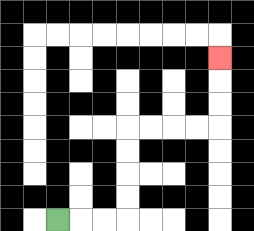{'start': '[2, 9]', 'end': '[9, 2]', 'path_directions': 'R,R,R,U,U,U,U,R,R,R,R,U,U,U', 'path_coordinates': '[[2, 9], [3, 9], [4, 9], [5, 9], [5, 8], [5, 7], [5, 6], [5, 5], [6, 5], [7, 5], [8, 5], [9, 5], [9, 4], [9, 3], [9, 2]]'}